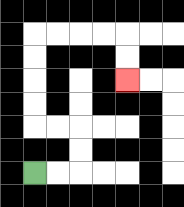{'start': '[1, 7]', 'end': '[5, 3]', 'path_directions': 'R,R,U,U,L,L,U,U,U,U,R,R,R,R,D,D', 'path_coordinates': '[[1, 7], [2, 7], [3, 7], [3, 6], [3, 5], [2, 5], [1, 5], [1, 4], [1, 3], [1, 2], [1, 1], [2, 1], [3, 1], [4, 1], [5, 1], [5, 2], [5, 3]]'}